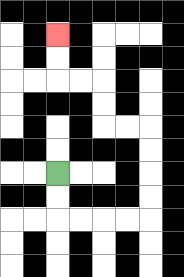{'start': '[2, 7]', 'end': '[2, 1]', 'path_directions': 'D,D,R,R,R,R,U,U,U,U,L,L,U,U,L,L,U,U', 'path_coordinates': '[[2, 7], [2, 8], [2, 9], [3, 9], [4, 9], [5, 9], [6, 9], [6, 8], [6, 7], [6, 6], [6, 5], [5, 5], [4, 5], [4, 4], [4, 3], [3, 3], [2, 3], [2, 2], [2, 1]]'}